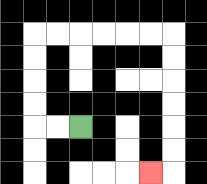{'start': '[3, 5]', 'end': '[6, 7]', 'path_directions': 'L,L,U,U,U,U,R,R,R,R,R,R,D,D,D,D,D,D,L', 'path_coordinates': '[[3, 5], [2, 5], [1, 5], [1, 4], [1, 3], [1, 2], [1, 1], [2, 1], [3, 1], [4, 1], [5, 1], [6, 1], [7, 1], [7, 2], [7, 3], [7, 4], [7, 5], [7, 6], [7, 7], [6, 7]]'}